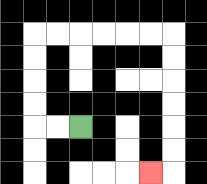{'start': '[3, 5]', 'end': '[6, 7]', 'path_directions': 'L,L,U,U,U,U,R,R,R,R,R,R,D,D,D,D,D,D,L', 'path_coordinates': '[[3, 5], [2, 5], [1, 5], [1, 4], [1, 3], [1, 2], [1, 1], [2, 1], [3, 1], [4, 1], [5, 1], [6, 1], [7, 1], [7, 2], [7, 3], [7, 4], [7, 5], [7, 6], [7, 7], [6, 7]]'}